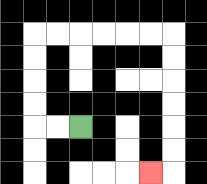{'start': '[3, 5]', 'end': '[6, 7]', 'path_directions': 'L,L,U,U,U,U,R,R,R,R,R,R,D,D,D,D,D,D,L', 'path_coordinates': '[[3, 5], [2, 5], [1, 5], [1, 4], [1, 3], [1, 2], [1, 1], [2, 1], [3, 1], [4, 1], [5, 1], [6, 1], [7, 1], [7, 2], [7, 3], [7, 4], [7, 5], [7, 6], [7, 7], [6, 7]]'}